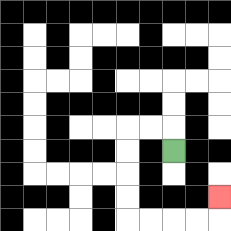{'start': '[7, 6]', 'end': '[9, 8]', 'path_directions': 'U,L,L,D,D,D,D,R,R,R,R,U', 'path_coordinates': '[[7, 6], [7, 5], [6, 5], [5, 5], [5, 6], [5, 7], [5, 8], [5, 9], [6, 9], [7, 9], [8, 9], [9, 9], [9, 8]]'}